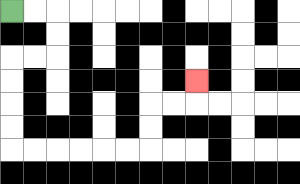{'start': '[0, 0]', 'end': '[8, 3]', 'path_directions': 'R,R,D,D,L,L,D,D,D,D,R,R,R,R,R,R,U,U,R,R,U', 'path_coordinates': '[[0, 0], [1, 0], [2, 0], [2, 1], [2, 2], [1, 2], [0, 2], [0, 3], [0, 4], [0, 5], [0, 6], [1, 6], [2, 6], [3, 6], [4, 6], [5, 6], [6, 6], [6, 5], [6, 4], [7, 4], [8, 4], [8, 3]]'}